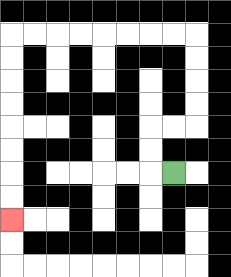{'start': '[7, 7]', 'end': '[0, 9]', 'path_directions': 'L,U,U,R,R,U,U,U,U,L,L,L,L,L,L,L,L,D,D,D,D,D,D,D,D', 'path_coordinates': '[[7, 7], [6, 7], [6, 6], [6, 5], [7, 5], [8, 5], [8, 4], [8, 3], [8, 2], [8, 1], [7, 1], [6, 1], [5, 1], [4, 1], [3, 1], [2, 1], [1, 1], [0, 1], [0, 2], [0, 3], [0, 4], [0, 5], [0, 6], [0, 7], [0, 8], [0, 9]]'}